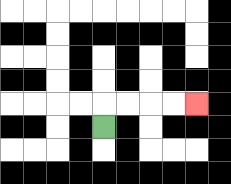{'start': '[4, 5]', 'end': '[8, 4]', 'path_directions': 'U,R,R,R,R', 'path_coordinates': '[[4, 5], [4, 4], [5, 4], [6, 4], [7, 4], [8, 4]]'}